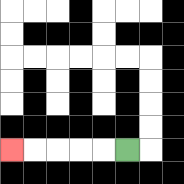{'start': '[5, 6]', 'end': '[0, 6]', 'path_directions': 'L,L,L,L,L', 'path_coordinates': '[[5, 6], [4, 6], [3, 6], [2, 6], [1, 6], [0, 6]]'}